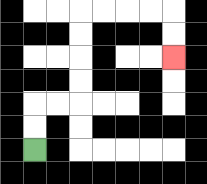{'start': '[1, 6]', 'end': '[7, 2]', 'path_directions': 'U,U,R,R,U,U,U,U,R,R,R,R,D,D', 'path_coordinates': '[[1, 6], [1, 5], [1, 4], [2, 4], [3, 4], [3, 3], [3, 2], [3, 1], [3, 0], [4, 0], [5, 0], [6, 0], [7, 0], [7, 1], [7, 2]]'}